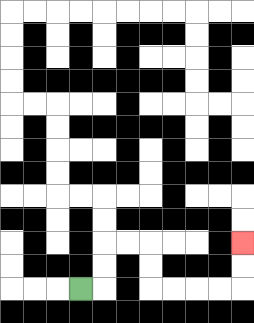{'start': '[3, 12]', 'end': '[10, 10]', 'path_directions': 'R,U,U,R,R,D,D,R,R,R,R,U,U', 'path_coordinates': '[[3, 12], [4, 12], [4, 11], [4, 10], [5, 10], [6, 10], [6, 11], [6, 12], [7, 12], [8, 12], [9, 12], [10, 12], [10, 11], [10, 10]]'}